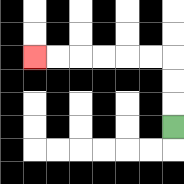{'start': '[7, 5]', 'end': '[1, 2]', 'path_directions': 'U,U,U,L,L,L,L,L,L', 'path_coordinates': '[[7, 5], [7, 4], [7, 3], [7, 2], [6, 2], [5, 2], [4, 2], [3, 2], [2, 2], [1, 2]]'}